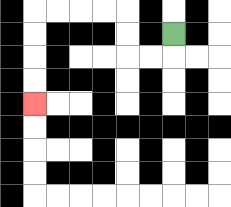{'start': '[7, 1]', 'end': '[1, 4]', 'path_directions': 'D,L,L,U,U,L,L,L,L,D,D,D,D', 'path_coordinates': '[[7, 1], [7, 2], [6, 2], [5, 2], [5, 1], [5, 0], [4, 0], [3, 0], [2, 0], [1, 0], [1, 1], [1, 2], [1, 3], [1, 4]]'}